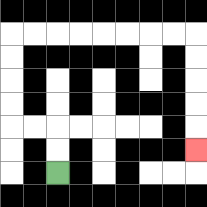{'start': '[2, 7]', 'end': '[8, 6]', 'path_directions': 'U,U,L,L,U,U,U,U,R,R,R,R,R,R,R,R,D,D,D,D,D', 'path_coordinates': '[[2, 7], [2, 6], [2, 5], [1, 5], [0, 5], [0, 4], [0, 3], [0, 2], [0, 1], [1, 1], [2, 1], [3, 1], [4, 1], [5, 1], [6, 1], [7, 1], [8, 1], [8, 2], [8, 3], [8, 4], [8, 5], [8, 6]]'}